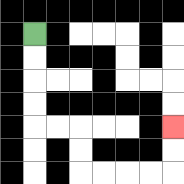{'start': '[1, 1]', 'end': '[7, 5]', 'path_directions': 'D,D,D,D,R,R,D,D,R,R,R,R,U,U', 'path_coordinates': '[[1, 1], [1, 2], [1, 3], [1, 4], [1, 5], [2, 5], [3, 5], [3, 6], [3, 7], [4, 7], [5, 7], [6, 7], [7, 7], [7, 6], [7, 5]]'}